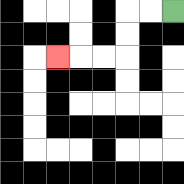{'start': '[7, 0]', 'end': '[2, 2]', 'path_directions': 'L,L,D,D,L,L,L', 'path_coordinates': '[[7, 0], [6, 0], [5, 0], [5, 1], [5, 2], [4, 2], [3, 2], [2, 2]]'}